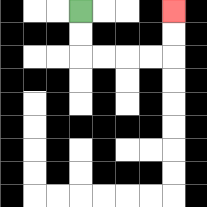{'start': '[3, 0]', 'end': '[7, 0]', 'path_directions': 'D,D,R,R,R,R,U,U', 'path_coordinates': '[[3, 0], [3, 1], [3, 2], [4, 2], [5, 2], [6, 2], [7, 2], [7, 1], [7, 0]]'}